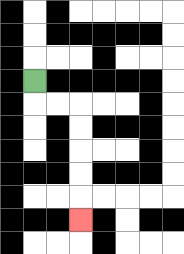{'start': '[1, 3]', 'end': '[3, 9]', 'path_directions': 'D,R,R,D,D,D,D,D', 'path_coordinates': '[[1, 3], [1, 4], [2, 4], [3, 4], [3, 5], [3, 6], [3, 7], [3, 8], [3, 9]]'}